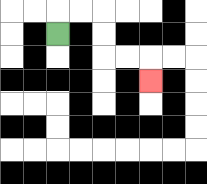{'start': '[2, 1]', 'end': '[6, 3]', 'path_directions': 'U,R,R,D,D,R,R,D', 'path_coordinates': '[[2, 1], [2, 0], [3, 0], [4, 0], [4, 1], [4, 2], [5, 2], [6, 2], [6, 3]]'}